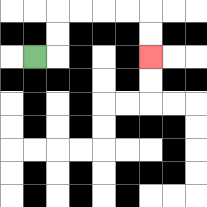{'start': '[1, 2]', 'end': '[6, 2]', 'path_directions': 'R,U,U,R,R,R,R,D,D', 'path_coordinates': '[[1, 2], [2, 2], [2, 1], [2, 0], [3, 0], [4, 0], [5, 0], [6, 0], [6, 1], [6, 2]]'}